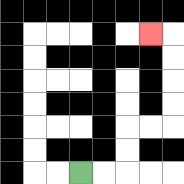{'start': '[3, 7]', 'end': '[6, 1]', 'path_directions': 'R,R,U,U,R,R,U,U,U,U,L', 'path_coordinates': '[[3, 7], [4, 7], [5, 7], [5, 6], [5, 5], [6, 5], [7, 5], [7, 4], [7, 3], [7, 2], [7, 1], [6, 1]]'}